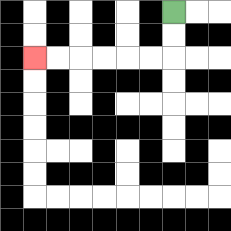{'start': '[7, 0]', 'end': '[1, 2]', 'path_directions': 'D,D,L,L,L,L,L,L', 'path_coordinates': '[[7, 0], [7, 1], [7, 2], [6, 2], [5, 2], [4, 2], [3, 2], [2, 2], [1, 2]]'}